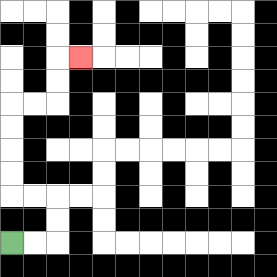{'start': '[0, 10]', 'end': '[3, 2]', 'path_directions': 'R,R,U,U,L,L,U,U,U,U,R,R,U,U,R', 'path_coordinates': '[[0, 10], [1, 10], [2, 10], [2, 9], [2, 8], [1, 8], [0, 8], [0, 7], [0, 6], [0, 5], [0, 4], [1, 4], [2, 4], [2, 3], [2, 2], [3, 2]]'}